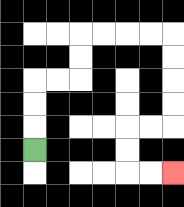{'start': '[1, 6]', 'end': '[7, 7]', 'path_directions': 'U,U,U,R,R,U,U,R,R,R,R,D,D,D,D,L,L,D,D,R,R', 'path_coordinates': '[[1, 6], [1, 5], [1, 4], [1, 3], [2, 3], [3, 3], [3, 2], [3, 1], [4, 1], [5, 1], [6, 1], [7, 1], [7, 2], [7, 3], [7, 4], [7, 5], [6, 5], [5, 5], [5, 6], [5, 7], [6, 7], [7, 7]]'}